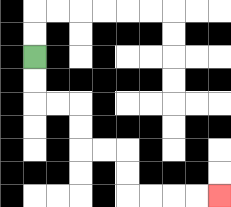{'start': '[1, 2]', 'end': '[9, 8]', 'path_directions': 'D,D,R,R,D,D,R,R,D,D,R,R,R,R', 'path_coordinates': '[[1, 2], [1, 3], [1, 4], [2, 4], [3, 4], [3, 5], [3, 6], [4, 6], [5, 6], [5, 7], [5, 8], [6, 8], [7, 8], [8, 8], [9, 8]]'}